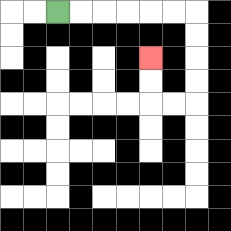{'start': '[2, 0]', 'end': '[6, 2]', 'path_directions': 'R,R,R,R,R,R,D,D,D,D,L,L,U,U', 'path_coordinates': '[[2, 0], [3, 0], [4, 0], [5, 0], [6, 0], [7, 0], [8, 0], [8, 1], [8, 2], [8, 3], [8, 4], [7, 4], [6, 4], [6, 3], [6, 2]]'}